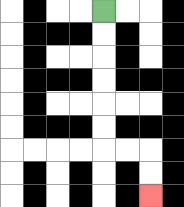{'start': '[4, 0]', 'end': '[6, 8]', 'path_directions': 'D,D,D,D,D,D,R,R,D,D', 'path_coordinates': '[[4, 0], [4, 1], [4, 2], [4, 3], [4, 4], [4, 5], [4, 6], [5, 6], [6, 6], [6, 7], [6, 8]]'}